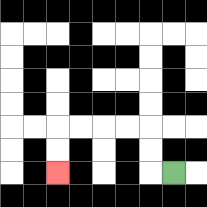{'start': '[7, 7]', 'end': '[2, 7]', 'path_directions': 'L,U,U,L,L,L,L,D,D', 'path_coordinates': '[[7, 7], [6, 7], [6, 6], [6, 5], [5, 5], [4, 5], [3, 5], [2, 5], [2, 6], [2, 7]]'}